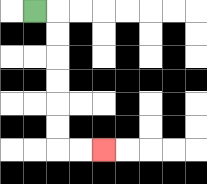{'start': '[1, 0]', 'end': '[4, 6]', 'path_directions': 'R,D,D,D,D,D,D,R,R', 'path_coordinates': '[[1, 0], [2, 0], [2, 1], [2, 2], [2, 3], [2, 4], [2, 5], [2, 6], [3, 6], [4, 6]]'}